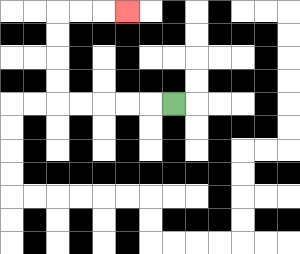{'start': '[7, 4]', 'end': '[5, 0]', 'path_directions': 'L,L,L,L,L,U,U,U,U,R,R,R', 'path_coordinates': '[[7, 4], [6, 4], [5, 4], [4, 4], [3, 4], [2, 4], [2, 3], [2, 2], [2, 1], [2, 0], [3, 0], [4, 0], [5, 0]]'}